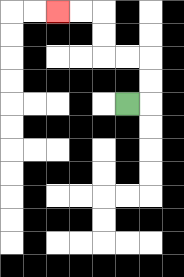{'start': '[5, 4]', 'end': '[2, 0]', 'path_directions': 'R,U,U,L,L,U,U,L,L', 'path_coordinates': '[[5, 4], [6, 4], [6, 3], [6, 2], [5, 2], [4, 2], [4, 1], [4, 0], [3, 0], [2, 0]]'}